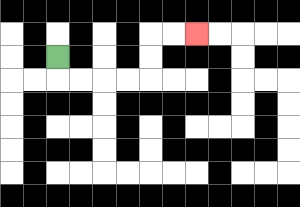{'start': '[2, 2]', 'end': '[8, 1]', 'path_directions': 'D,R,R,R,R,U,U,R,R', 'path_coordinates': '[[2, 2], [2, 3], [3, 3], [4, 3], [5, 3], [6, 3], [6, 2], [6, 1], [7, 1], [8, 1]]'}